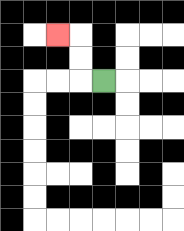{'start': '[4, 3]', 'end': '[2, 1]', 'path_directions': 'L,U,U,L', 'path_coordinates': '[[4, 3], [3, 3], [3, 2], [3, 1], [2, 1]]'}